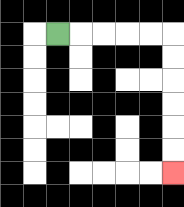{'start': '[2, 1]', 'end': '[7, 7]', 'path_directions': 'R,R,R,R,R,D,D,D,D,D,D', 'path_coordinates': '[[2, 1], [3, 1], [4, 1], [5, 1], [6, 1], [7, 1], [7, 2], [7, 3], [7, 4], [7, 5], [7, 6], [7, 7]]'}